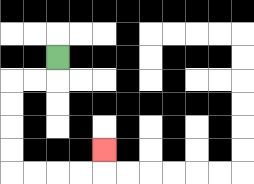{'start': '[2, 2]', 'end': '[4, 6]', 'path_directions': 'D,L,L,D,D,D,D,R,R,R,R,U', 'path_coordinates': '[[2, 2], [2, 3], [1, 3], [0, 3], [0, 4], [0, 5], [0, 6], [0, 7], [1, 7], [2, 7], [3, 7], [4, 7], [4, 6]]'}